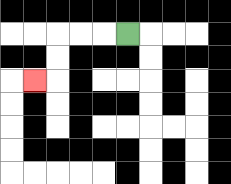{'start': '[5, 1]', 'end': '[1, 3]', 'path_directions': 'L,L,L,D,D,L', 'path_coordinates': '[[5, 1], [4, 1], [3, 1], [2, 1], [2, 2], [2, 3], [1, 3]]'}